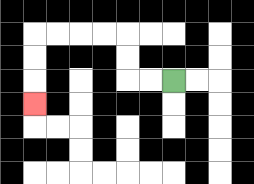{'start': '[7, 3]', 'end': '[1, 4]', 'path_directions': 'L,L,U,U,L,L,L,L,D,D,D', 'path_coordinates': '[[7, 3], [6, 3], [5, 3], [5, 2], [5, 1], [4, 1], [3, 1], [2, 1], [1, 1], [1, 2], [1, 3], [1, 4]]'}